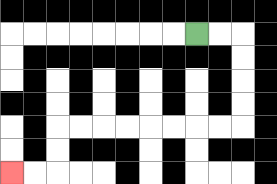{'start': '[8, 1]', 'end': '[0, 7]', 'path_directions': 'R,R,D,D,D,D,L,L,L,L,L,L,L,L,D,D,L,L', 'path_coordinates': '[[8, 1], [9, 1], [10, 1], [10, 2], [10, 3], [10, 4], [10, 5], [9, 5], [8, 5], [7, 5], [6, 5], [5, 5], [4, 5], [3, 5], [2, 5], [2, 6], [2, 7], [1, 7], [0, 7]]'}